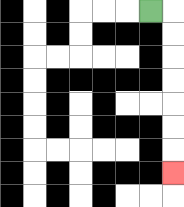{'start': '[6, 0]', 'end': '[7, 7]', 'path_directions': 'R,D,D,D,D,D,D,D', 'path_coordinates': '[[6, 0], [7, 0], [7, 1], [7, 2], [7, 3], [7, 4], [7, 5], [7, 6], [7, 7]]'}